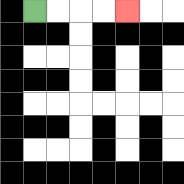{'start': '[1, 0]', 'end': '[5, 0]', 'path_directions': 'R,R,R,R', 'path_coordinates': '[[1, 0], [2, 0], [3, 0], [4, 0], [5, 0]]'}